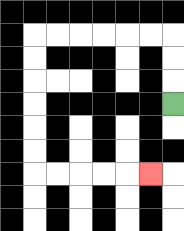{'start': '[7, 4]', 'end': '[6, 7]', 'path_directions': 'U,U,U,L,L,L,L,L,L,D,D,D,D,D,D,R,R,R,R,R', 'path_coordinates': '[[7, 4], [7, 3], [7, 2], [7, 1], [6, 1], [5, 1], [4, 1], [3, 1], [2, 1], [1, 1], [1, 2], [1, 3], [1, 4], [1, 5], [1, 6], [1, 7], [2, 7], [3, 7], [4, 7], [5, 7], [6, 7]]'}